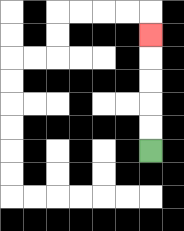{'start': '[6, 6]', 'end': '[6, 1]', 'path_directions': 'U,U,U,U,U', 'path_coordinates': '[[6, 6], [6, 5], [6, 4], [6, 3], [6, 2], [6, 1]]'}